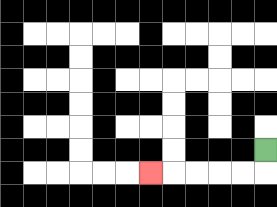{'start': '[11, 6]', 'end': '[6, 7]', 'path_directions': 'D,L,L,L,L,L', 'path_coordinates': '[[11, 6], [11, 7], [10, 7], [9, 7], [8, 7], [7, 7], [6, 7]]'}